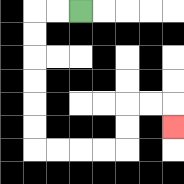{'start': '[3, 0]', 'end': '[7, 5]', 'path_directions': 'L,L,D,D,D,D,D,D,R,R,R,R,U,U,R,R,D', 'path_coordinates': '[[3, 0], [2, 0], [1, 0], [1, 1], [1, 2], [1, 3], [1, 4], [1, 5], [1, 6], [2, 6], [3, 6], [4, 6], [5, 6], [5, 5], [5, 4], [6, 4], [7, 4], [7, 5]]'}